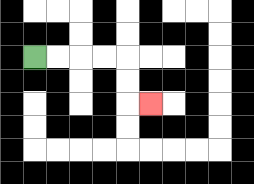{'start': '[1, 2]', 'end': '[6, 4]', 'path_directions': 'R,R,R,R,D,D,R', 'path_coordinates': '[[1, 2], [2, 2], [3, 2], [4, 2], [5, 2], [5, 3], [5, 4], [6, 4]]'}